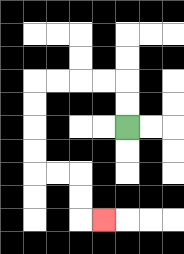{'start': '[5, 5]', 'end': '[4, 9]', 'path_directions': 'U,U,L,L,L,L,D,D,D,D,R,R,D,D,R', 'path_coordinates': '[[5, 5], [5, 4], [5, 3], [4, 3], [3, 3], [2, 3], [1, 3], [1, 4], [1, 5], [1, 6], [1, 7], [2, 7], [3, 7], [3, 8], [3, 9], [4, 9]]'}